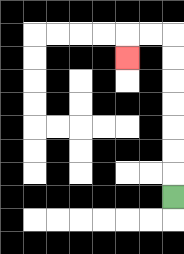{'start': '[7, 8]', 'end': '[5, 2]', 'path_directions': 'U,U,U,U,U,U,U,L,L,D', 'path_coordinates': '[[7, 8], [7, 7], [7, 6], [7, 5], [7, 4], [7, 3], [7, 2], [7, 1], [6, 1], [5, 1], [5, 2]]'}